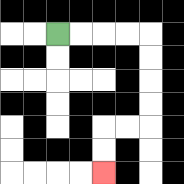{'start': '[2, 1]', 'end': '[4, 7]', 'path_directions': 'R,R,R,R,D,D,D,D,L,L,D,D', 'path_coordinates': '[[2, 1], [3, 1], [4, 1], [5, 1], [6, 1], [6, 2], [6, 3], [6, 4], [6, 5], [5, 5], [4, 5], [4, 6], [4, 7]]'}